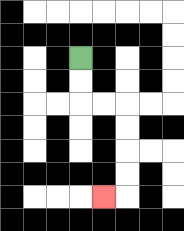{'start': '[3, 2]', 'end': '[4, 8]', 'path_directions': 'D,D,R,R,D,D,D,D,L', 'path_coordinates': '[[3, 2], [3, 3], [3, 4], [4, 4], [5, 4], [5, 5], [5, 6], [5, 7], [5, 8], [4, 8]]'}